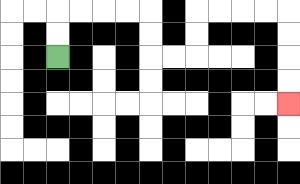{'start': '[2, 2]', 'end': '[12, 4]', 'path_directions': 'U,U,R,R,R,R,D,D,R,R,U,U,R,R,R,R,D,D,D,D', 'path_coordinates': '[[2, 2], [2, 1], [2, 0], [3, 0], [4, 0], [5, 0], [6, 0], [6, 1], [6, 2], [7, 2], [8, 2], [8, 1], [8, 0], [9, 0], [10, 0], [11, 0], [12, 0], [12, 1], [12, 2], [12, 3], [12, 4]]'}